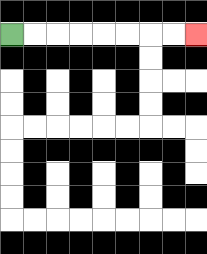{'start': '[0, 1]', 'end': '[8, 1]', 'path_directions': 'R,R,R,R,R,R,R,R', 'path_coordinates': '[[0, 1], [1, 1], [2, 1], [3, 1], [4, 1], [5, 1], [6, 1], [7, 1], [8, 1]]'}